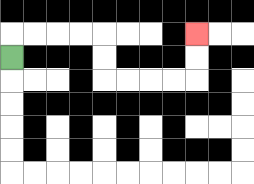{'start': '[0, 2]', 'end': '[8, 1]', 'path_directions': 'U,R,R,R,R,D,D,R,R,R,R,U,U', 'path_coordinates': '[[0, 2], [0, 1], [1, 1], [2, 1], [3, 1], [4, 1], [4, 2], [4, 3], [5, 3], [6, 3], [7, 3], [8, 3], [8, 2], [8, 1]]'}